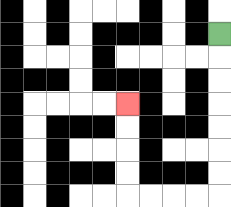{'start': '[9, 1]', 'end': '[5, 4]', 'path_directions': 'D,D,D,D,D,D,D,L,L,L,L,U,U,U,U', 'path_coordinates': '[[9, 1], [9, 2], [9, 3], [9, 4], [9, 5], [9, 6], [9, 7], [9, 8], [8, 8], [7, 8], [6, 8], [5, 8], [5, 7], [5, 6], [5, 5], [5, 4]]'}